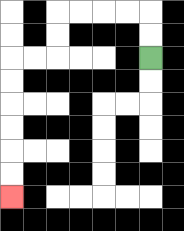{'start': '[6, 2]', 'end': '[0, 8]', 'path_directions': 'U,U,L,L,L,L,D,D,L,L,D,D,D,D,D,D', 'path_coordinates': '[[6, 2], [6, 1], [6, 0], [5, 0], [4, 0], [3, 0], [2, 0], [2, 1], [2, 2], [1, 2], [0, 2], [0, 3], [0, 4], [0, 5], [0, 6], [0, 7], [0, 8]]'}